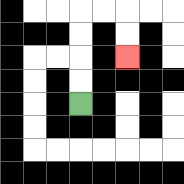{'start': '[3, 4]', 'end': '[5, 2]', 'path_directions': 'U,U,U,U,R,R,D,D', 'path_coordinates': '[[3, 4], [3, 3], [3, 2], [3, 1], [3, 0], [4, 0], [5, 0], [5, 1], [5, 2]]'}